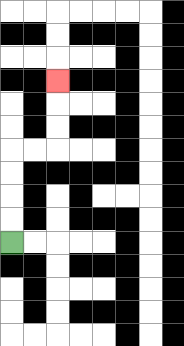{'start': '[0, 10]', 'end': '[2, 3]', 'path_directions': 'U,U,U,U,R,R,U,U,U', 'path_coordinates': '[[0, 10], [0, 9], [0, 8], [0, 7], [0, 6], [1, 6], [2, 6], [2, 5], [2, 4], [2, 3]]'}